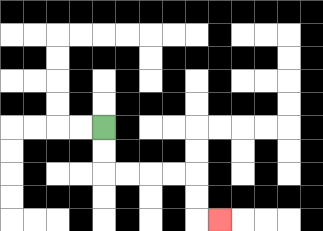{'start': '[4, 5]', 'end': '[9, 9]', 'path_directions': 'D,D,R,R,R,R,D,D,R', 'path_coordinates': '[[4, 5], [4, 6], [4, 7], [5, 7], [6, 7], [7, 7], [8, 7], [8, 8], [8, 9], [9, 9]]'}